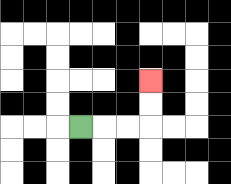{'start': '[3, 5]', 'end': '[6, 3]', 'path_directions': 'R,R,R,U,U', 'path_coordinates': '[[3, 5], [4, 5], [5, 5], [6, 5], [6, 4], [6, 3]]'}